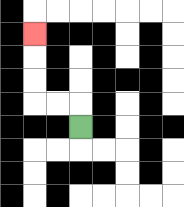{'start': '[3, 5]', 'end': '[1, 1]', 'path_directions': 'U,L,L,U,U,U', 'path_coordinates': '[[3, 5], [3, 4], [2, 4], [1, 4], [1, 3], [1, 2], [1, 1]]'}